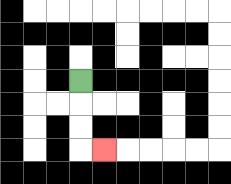{'start': '[3, 3]', 'end': '[4, 6]', 'path_directions': 'D,D,D,R', 'path_coordinates': '[[3, 3], [3, 4], [3, 5], [3, 6], [4, 6]]'}